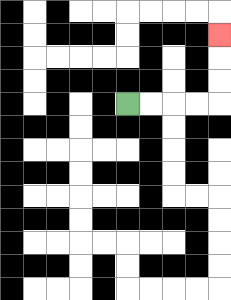{'start': '[5, 4]', 'end': '[9, 1]', 'path_directions': 'R,R,R,R,U,U,U', 'path_coordinates': '[[5, 4], [6, 4], [7, 4], [8, 4], [9, 4], [9, 3], [9, 2], [9, 1]]'}